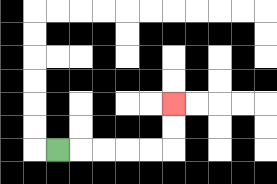{'start': '[2, 6]', 'end': '[7, 4]', 'path_directions': 'R,R,R,R,R,U,U', 'path_coordinates': '[[2, 6], [3, 6], [4, 6], [5, 6], [6, 6], [7, 6], [7, 5], [7, 4]]'}